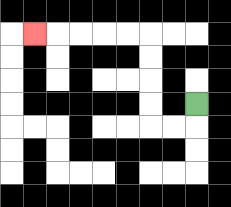{'start': '[8, 4]', 'end': '[1, 1]', 'path_directions': 'D,L,L,U,U,U,U,L,L,L,L,L', 'path_coordinates': '[[8, 4], [8, 5], [7, 5], [6, 5], [6, 4], [6, 3], [6, 2], [6, 1], [5, 1], [4, 1], [3, 1], [2, 1], [1, 1]]'}